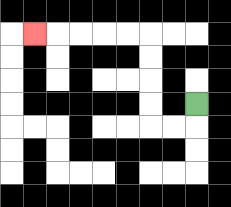{'start': '[8, 4]', 'end': '[1, 1]', 'path_directions': 'D,L,L,U,U,U,U,L,L,L,L,L', 'path_coordinates': '[[8, 4], [8, 5], [7, 5], [6, 5], [6, 4], [6, 3], [6, 2], [6, 1], [5, 1], [4, 1], [3, 1], [2, 1], [1, 1]]'}